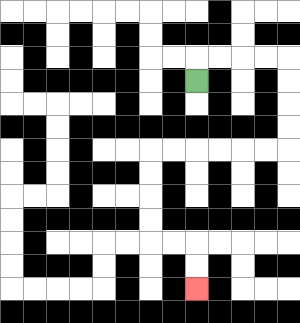{'start': '[8, 3]', 'end': '[8, 12]', 'path_directions': 'U,R,R,R,R,D,D,D,D,L,L,L,L,L,L,D,D,D,D,R,R,D,D', 'path_coordinates': '[[8, 3], [8, 2], [9, 2], [10, 2], [11, 2], [12, 2], [12, 3], [12, 4], [12, 5], [12, 6], [11, 6], [10, 6], [9, 6], [8, 6], [7, 6], [6, 6], [6, 7], [6, 8], [6, 9], [6, 10], [7, 10], [8, 10], [8, 11], [8, 12]]'}